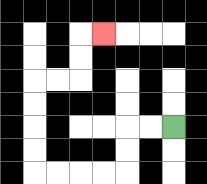{'start': '[7, 5]', 'end': '[4, 1]', 'path_directions': 'L,L,D,D,L,L,L,L,U,U,U,U,R,R,U,U,R', 'path_coordinates': '[[7, 5], [6, 5], [5, 5], [5, 6], [5, 7], [4, 7], [3, 7], [2, 7], [1, 7], [1, 6], [1, 5], [1, 4], [1, 3], [2, 3], [3, 3], [3, 2], [3, 1], [4, 1]]'}